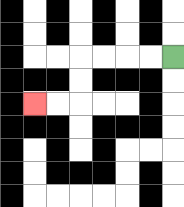{'start': '[7, 2]', 'end': '[1, 4]', 'path_directions': 'L,L,L,L,D,D,L,L', 'path_coordinates': '[[7, 2], [6, 2], [5, 2], [4, 2], [3, 2], [3, 3], [3, 4], [2, 4], [1, 4]]'}